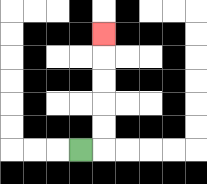{'start': '[3, 6]', 'end': '[4, 1]', 'path_directions': 'R,U,U,U,U,U', 'path_coordinates': '[[3, 6], [4, 6], [4, 5], [4, 4], [4, 3], [4, 2], [4, 1]]'}